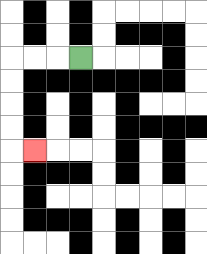{'start': '[3, 2]', 'end': '[1, 6]', 'path_directions': 'L,L,L,D,D,D,D,R', 'path_coordinates': '[[3, 2], [2, 2], [1, 2], [0, 2], [0, 3], [0, 4], [0, 5], [0, 6], [1, 6]]'}